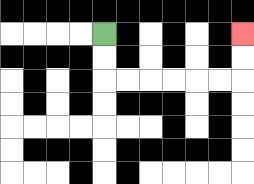{'start': '[4, 1]', 'end': '[10, 1]', 'path_directions': 'D,D,R,R,R,R,R,R,U,U', 'path_coordinates': '[[4, 1], [4, 2], [4, 3], [5, 3], [6, 3], [7, 3], [8, 3], [9, 3], [10, 3], [10, 2], [10, 1]]'}